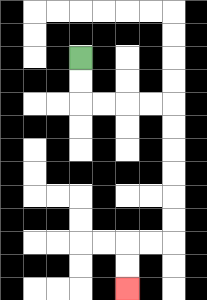{'start': '[3, 2]', 'end': '[5, 12]', 'path_directions': 'D,D,R,R,R,R,D,D,D,D,D,D,L,L,D,D', 'path_coordinates': '[[3, 2], [3, 3], [3, 4], [4, 4], [5, 4], [6, 4], [7, 4], [7, 5], [7, 6], [7, 7], [7, 8], [7, 9], [7, 10], [6, 10], [5, 10], [5, 11], [5, 12]]'}